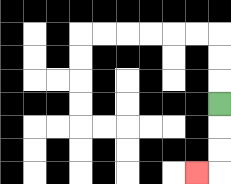{'start': '[9, 4]', 'end': '[8, 7]', 'path_directions': 'D,D,D,L', 'path_coordinates': '[[9, 4], [9, 5], [9, 6], [9, 7], [8, 7]]'}